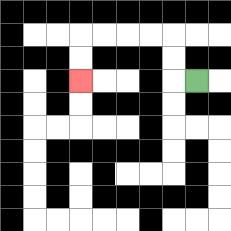{'start': '[8, 3]', 'end': '[3, 3]', 'path_directions': 'L,U,U,L,L,L,L,D,D', 'path_coordinates': '[[8, 3], [7, 3], [7, 2], [7, 1], [6, 1], [5, 1], [4, 1], [3, 1], [3, 2], [3, 3]]'}